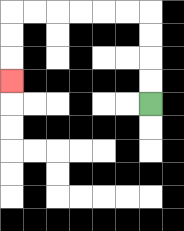{'start': '[6, 4]', 'end': '[0, 3]', 'path_directions': 'U,U,U,U,L,L,L,L,L,L,D,D,D', 'path_coordinates': '[[6, 4], [6, 3], [6, 2], [6, 1], [6, 0], [5, 0], [4, 0], [3, 0], [2, 0], [1, 0], [0, 0], [0, 1], [0, 2], [0, 3]]'}